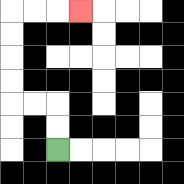{'start': '[2, 6]', 'end': '[3, 0]', 'path_directions': 'U,U,L,L,U,U,U,U,R,R,R', 'path_coordinates': '[[2, 6], [2, 5], [2, 4], [1, 4], [0, 4], [0, 3], [0, 2], [0, 1], [0, 0], [1, 0], [2, 0], [3, 0]]'}